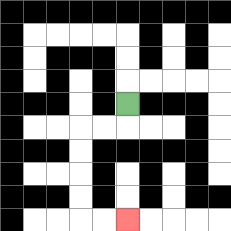{'start': '[5, 4]', 'end': '[5, 9]', 'path_directions': 'D,L,L,D,D,D,D,R,R', 'path_coordinates': '[[5, 4], [5, 5], [4, 5], [3, 5], [3, 6], [3, 7], [3, 8], [3, 9], [4, 9], [5, 9]]'}